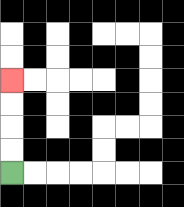{'start': '[0, 7]', 'end': '[0, 3]', 'path_directions': 'U,U,U,U', 'path_coordinates': '[[0, 7], [0, 6], [0, 5], [0, 4], [0, 3]]'}